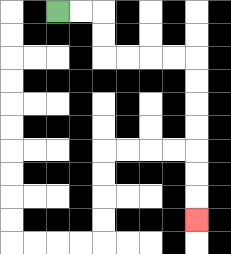{'start': '[2, 0]', 'end': '[8, 9]', 'path_directions': 'R,R,D,D,R,R,R,R,D,D,D,D,D,D,D', 'path_coordinates': '[[2, 0], [3, 0], [4, 0], [4, 1], [4, 2], [5, 2], [6, 2], [7, 2], [8, 2], [8, 3], [8, 4], [8, 5], [8, 6], [8, 7], [8, 8], [8, 9]]'}